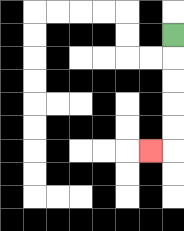{'start': '[7, 1]', 'end': '[6, 6]', 'path_directions': 'D,D,D,D,D,L', 'path_coordinates': '[[7, 1], [7, 2], [7, 3], [7, 4], [7, 5], [7, 6], [6, 6]]'}